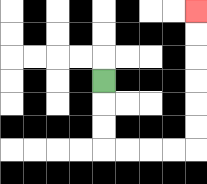{'start': '[4, 3]', 'end': '[8, 0]', 'path_directions': 'D,D,D,R,R,R,R,U,U,U,U,U,U', 'path_coordinates': '[[4, 3], [4, 4], [4, 5], [4, 6], [5, 6], [6, 6], [7, 6], [8, 6], [8, 5], [8, 4], [8, 3], [8, 2], [8, 1], [8, 0]]'}